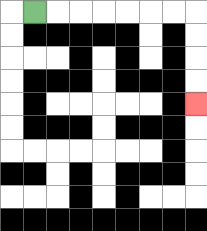{'start': '[1, 0]', 'end': '[8, 4]', 'path_directions': 'R,R,R,R,R,R,R,D,D,D,D', 'path_coordinates': '[[1, 0], [2, 0], [3, 0], [4, 0], [5, 0], [6, 0], [7, 0], [8, 0], [8, 1], [8, 2], [8, 3], [8, 4]]'}